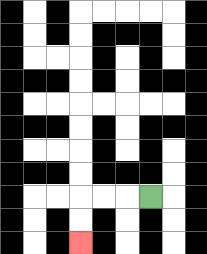{'start': '[6, 8]', 'end': '[3, 10]', 'path_directions': 'L,L,L,D,D', 'path_coordinates': '[[6, 8], [5, 8], [4, 8], [3, 8], [3, 9], [3, 10]]'}